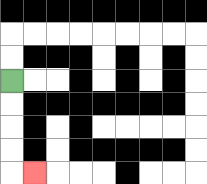{'start': '[0, 3]', 'end': '[1, 7]', 'path_directions': 'D,D,D,D,R', 'path_coordinates': '[[0, 3], [0, 4], [0, 5], [0, 6], [0, 7], [1, 7]]'}